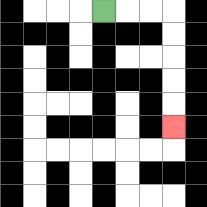{'start': '[4, 0]', 'end': '[7, 5]', 'path_directions': 'R,R,R,D,D,D,D,D', 'path_coordinates': '[[4, 0], [5, 0], [6, 0], [7, 0], [7, 1], [7, 2], [7, 3], [7, 4], [7, 5]]'}